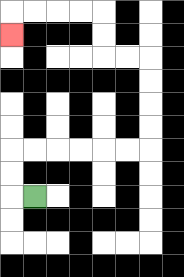{'start': '[1, 8]', 'end': '[0, 1]', 'path_directions': 'L,U,U,R,R,R,R,R,R,U,U,U,U,L,L,U,U,L,L,L,L,D', 'path_coordinates': '[[1, 8], [0, 8], [0, 7], [0, 6], [1, 6], [2, 6], [3, 6], [4, 6], [5, 6], [6, 6], [6, 5], [6, 4], [6, 3], [6, 2], [5, 2], [4, 2], [4, 1], [4, 0], [3, 0], [2, 0], [1, 0], [0, 0], [0, 1]]'}